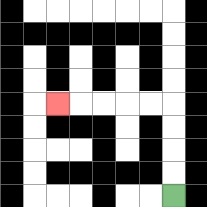{'start': '[7, 8]', 'end': '[2, 4]', 'path_directions': 'U,U,U,U,L,L,L,L,L', 'path_coordinates': '[[7, 8], [7, 7], [7, 6], [7, 5], [7, 4], [6, 4], [5, 4], [4, 4], [3, 4], [2, 4]]'}